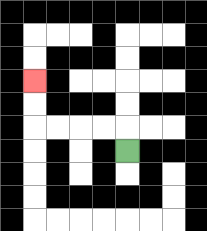{'start': '[5, 6]', 'end': '[1, 3]', 'path_directions': 'U,L,L,L,L,U,U', 'path_coordinates': '[[5, 6], [5, 5], [4, 5], [3, 5], [2, 5], [1, 5], [1, 4], [1, 3]]'}